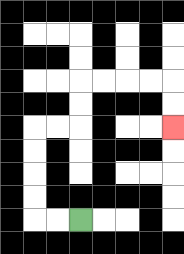{'start': '[3, 9]', 'end': '[7, 5]', 'path_directions': 'L,L,U,U,U,U,R,R,U,U,R,R,R,R,D,D', 'path_coordinates': '[[3, 9], [2, 9], [1, 9], [1, 8], [1, 7], [1, 6], [1, 5], [2, 5], [3, 5], [3, 4], [3, 3], [4, 3], [5, 3], [6, 3], [7, 3], [7, 4], [7, 5]]'}